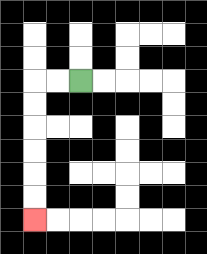{'start': '[3, 3]', 'end': '[1, 9]', 'path_directions': 'L,L,D,D,D,D,D,D', 'path_coordinates': '[[3, 3], [2, 3], [1, 3], [1, 4], [1, 5], [1, 6], [1, 7], [1, 8], [1, 9]]'}